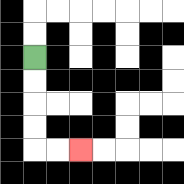{'start': '[1, 2]', 'end': '[3, 6]', 'path_directions': 'D,D,D,D,R,R', 'path_coordinates': '[[1, 2], [1, 3], [1, 4], [1, 5], [1, 6], [2, 6], [3, 6]]'}